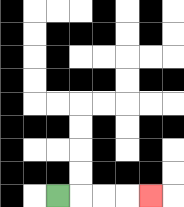{'start': '[2, 8]', 'end': '[6, 8]', 'path_directions': 'R,R,R,R', 'path_coordinates': '[[2, 8], [3, 8], [4, 8], [5, 8], [6, 8]]'}